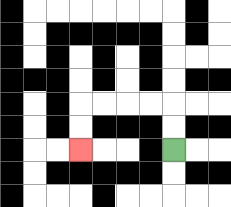{'start': '[7, 6]', 'end': '[3, 6]', 'path_directions': 'U,U,L,L,L,L,D,D', 'path_coordinates': '[[7, 6], [7, 5], [7, 4], [6, 4], [5, 4], [4, 4], [3, 4], [3, 5], [3, 6]]'}